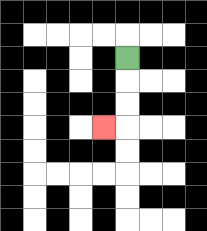{'start': '[5, 2]', 'end': '[4, 5]', 'path_directions': 'D,D,D,L', 'path_coordinates': '[[5, 2], [5, 3], [5, 4], [5, 5], [4, 5]]'}